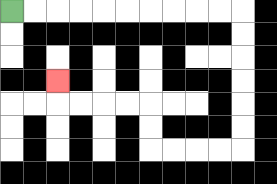{'start': '[0, 0]', 'end': '[2, 3]', 'path_directions': 'R,R,R,R,R,R,R,R,R,R,D,D,D,D,D,D,L,L,L,L,U,U,L,L,L,L,U', 'path_coordinates': '[[0, 0], [1, 0], [2, 0], [3, 0], [4, 0], [5, 0], [6, 0], [7, 0], [8, 0], [9, 0], [10, 0], [10, 1], [10, 2], [10, 3], [10, 4], [10, 5], [10, 6], [9, 6], [8, 6], [7, 6], [6, 6], [6, 5], [6, 4], [5, 4], [4, 4], [3, 4], [2, 4], [2, 3]]'}